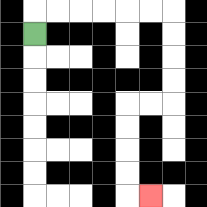{'start': '[1, 1]', 'end': '[6, 8]', 'path_directions': 'U,R,R,R,R,R,R,D,D,D,D,L,L,D,D,D,D,R', 'path_coordinates': '[[1, 1], [1, 0], [2, 0], [3, 0], [4, 0], [5, 0], [6, 0], [7, 0], [7, 1], [7, 2], [7, 3], [7, 4], [6, 4], [5, 4], [5, 5], [5, 6], [5, 7], [5, 8], [6, 8]]'}